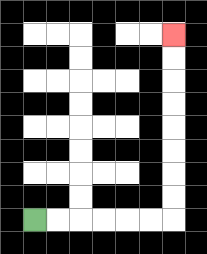{'start': '[1, 9]', 'end': '[7, 1]', 'path_directions': 'R,R,R,R,R,R,U,U,U,U,U,U,U,U', 'path_coordinates': '[[1, 9], [2, 9], [3, 9], [4, 9], [5, 9], [6, 9], [7, 9], [7, 8], [7, 7], [7, 6], [7, 5], [7, 4], [7, 3], [7, 2], [7, 1]]'}